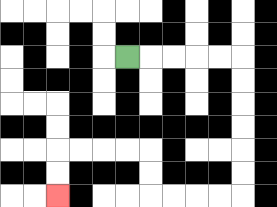{'start': '[5, 2]', 'end': '[2, 8]', 'path_directions': 'R,R,R,R,R,D,D,D,D,D,D,L,L,L,L,U,U,L,L,L,L,D,D', 'path_coordinates': '[[5, 2], [6, 2], [7, 2], [8, 2], [9, 2], [10, 2], [10, 3], [10, 4], [10, 5], [10, 6], [10, 7], [10, 8], [9, 8], [8, 8], [7, 8], [6, 8], [6, 7], [6, 6], [5, 6], [4, 6], [3, 6], [2, 6], [2, 7], [2, 8]]'}